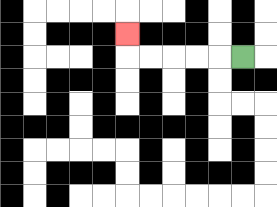{'start': '[10, 2]', 'end': '[5, 1]', 'path_directions': 'L,L,L,L,L,U', 'path_coordinates': '[[10, 2], [9, 2], [8, 2], [7, 2], [6, 2], [5, 2], [5, 1]]'}